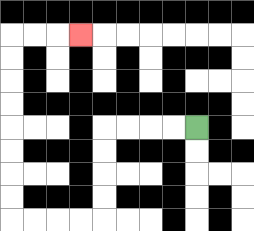{'start': '[8, 5]', 'end': '[3, 1]', 'path_directions': 'L,L,L,L,D,D,D,D,L,L,L,L,U,U,U,U,U,U,U,U,R,R,R', 'path_coordinates': '[[8, 5], [7, 5], [6, 5], [5, 5], [4, 5], [4, 6], [4, 7], [4, 8], [4, 9], [3, 9], [2, 9], [1, 9], [0, 9], [0, 8], [0, 7], [0, 6], [0, 5], [0, 4], [0, 3], [0, 2], [0, 1], [1, 1], [2, 1], [3, 1]]'}